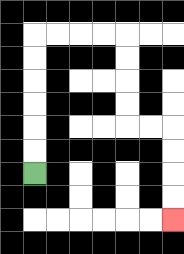{'start': '[1, 7]', 'end': '[7, 9]', 'path_directions': 'U,U,U,U,U,U,R,R,R,R,D,D,D,D,R,R,D,D,D,D', 'path_coordinates': '[[1, 7], [1, 6], [1, 5], [1, 4], [1, 3], [1, 2], [1, 1], [2, 1], [3, 1], [4, 1], [5, 1], [5, 2], [5, 3], [5, 4], [5, 5], [6, 5], [7, 5], [7, 6], [7, 7], [7, 8], [7, 9]]'}